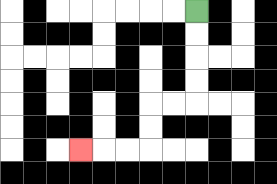{'start': '[8, 0]', 'end': '[3, 6]', 'path_directions': 'D,D,D,D,L,L,D,D,L,L,L', 'path_coordinates': '[[8, 0], [8, 1], [8, 2], [8, 3], [8, 4], [7, 4], [6, 4], [6, 5], [6, 6], [5, 6], [4, 6], [3, 6]]'}